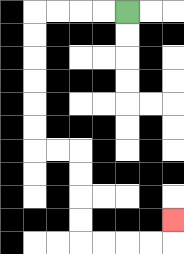{'start': '[5, 0]', 'end': '[7, 9]', 'path_directions': 'L,L,L,L,D,D,D,D,D,D,R,R,D,D,D,D,R,R,R,R,U', 'path_coordinates': '[[5, 0], [4, 0], [3, 0], [2, 0], [1, 0], [1, 1], [1, 2], [1, 3], [1, 4], [1, 5], [1, 6], [2, 6], [3, 6], [3, 7], [3, 8], [3, 9], [3, 10], [4, 10], [5, 10], [6, 10], [7, 10], [7, 9]]'}